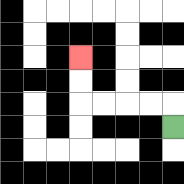{'start': '[7, 5]', 'end': '[3, 2]', 'path_directions': 'U,L,L,L,L,U,U', 'path_coordinates': '[[7, 5], [7, 4], [6, 4], [5, 4], [4, 4], [3, 4], [3, 3], [3, 2]]'}